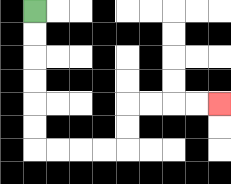{'start': '[1, 0]', 'end': '[9, 4]', 'path_directions': 'D,D,D,D,D,D,R,R,R,R,U,U,R,R,R,R', 'path_coordinates': '[[1, 0], [1, 1], [1, 2], [1, 3], [1, 4], [1, 5], [1, 6], [2, 6], [3, 6], [4, 6], [5, 6], [5, 5], [5, 4], [6, 4], [7, 4], [8, 4], [9, 4]]'}